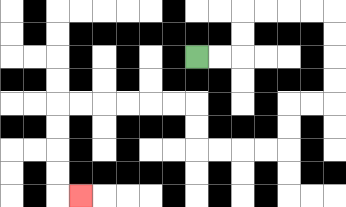{'start': '[8, 2]', 'end': '[3, 8]', 'path_directions': 'R,R,U,U,R,R,R,R,D,D,D,D,L,L,D,D,L,L,L,L,U,U,L,L,L,L,L,L,D,D,D,D,R', 'path_coordinates': '[[8, 2], [9, 2], [10, 2], [10, 1], [10, 0], [11, 0], [12, 0], [13, 0], [14, 0], [14, 1], [14, 2], [14, 3], [14, 4], [13, 4], [12, 4], [12, 5], [12, 6], [11, 6], [10, 6], [9, 6], [8, 6], [8, 5], [8, 4], [7, 4], [6, 4], [5, 4], [4, 4], [3, 4], [2, 4], [2, 5], [2, 6], [2, 7], [2, 8], [3, 8]]'}